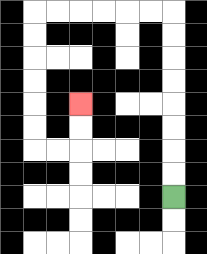{'start': '[7, 8]', 'end': '[3, 4]', 'path_directions': 'U,U,U,U,U,U,U,U,L,L,L,L,L,L,D,D,D,D,D,D,R,R,U,U', 'path_coordinates': '[[7, 8], [7, 7], [7, 6], [7, 5], [7, 4], [7, 3], [7, 2], [7, 1], [7, 0], [6, 0], [5, 0], [4, 0], [3, 0], [2, 0], [1, 0], [1, 1], [1, 2], [1, 3], [1, 4], [1, 5], [1, 6], [2, 6], [3, 6], [3, 5], [3, 4]]'}